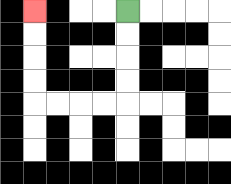{'start': '[5, 0]', 'end': '[1, 0]', 'path_directions': 'D,D,D,D,L,L,L,L,U,U,U,U', 'path_coordinates': '[[5, 0], [5, 1], [5, 2], [5, 3], [5, 4], [4, 4], [3, 4], [2, 4], [1, 4], [1, 3], [1, 2], [1, 1], [1, 0]]'}